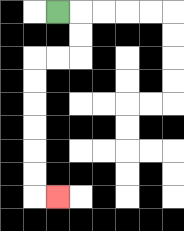{'start': '[2, 0]', 'end': '[2, 8]', 'path_directions': 'R,D,D,L,L,D,D,D,D,D,D,R', 'path_coordinates': '[[2, 0], [3, 0], [3, 1], [3, 2], [2, 2], [1, 2], [1, 3], [1, 4], [1, 5], [1, 6], [1, 7], [1, 8], [2, 8]]'}